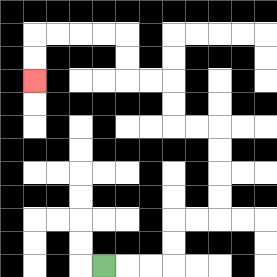{'start': '[4, 11]', 'end': '[1, 3]', 'path_directions': 'R,R,R,U,U,R,R,U,U,U,U,L,L,U,U,L,L,U,U,L,L,L,L,D,D', 'path_coordinates': '[[4, 11], [5, 11], [6, 11], [7, 11], [7, 10], [7, 9], [8, 9], [9, 9], [9, 8], [9, 7], [9, 6], [9, 5], [8, 5], [7, 5], [7, 4], [7, 3], [6, 3], [5, 3], [5, 2], [5, 1], [4, 1], [3, 1], [2, 1], [1, 1], [1, 2], [1, 3]]'}